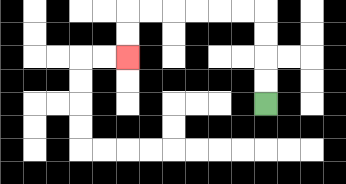{'start': '[11, 4]', 'end': '[5, 2]', 'path_directions': 'U,U,U,U,L,L,L,L,L,L,D,D', 'path_coordinates': '[[11, 4], [11, 3], [11, 2], [11, 1], [11, 0], [10, 0], [9, 0], [8, 0], [7, 0], [6, 0], [5, 0], [5, 1], [5, 2]]'}